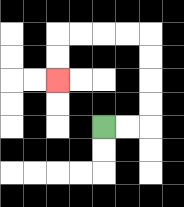{'start': '[4, 5]', 'end': '[2, 3]', 'path_directions': 'R,R,U,U,U,U,L,L,L,L,D,D', 'path_coordinates': '[[4, 5], [5, 5], [6, 5], [6, 4], [6, 3], [6, 2], [6, 1], [5, 1], [4, 1], [3, 1], [2, 1], [2, 2], [2, 3]]'}